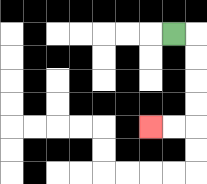{'start': '[7, 1]', 'end': '[6, 5]', 'path_directions': 'R,D,D,D,D,L,L', 'path_coordinates': '[[7, 1], [8, 1], [8, 2], [8, 3], [8, 4], [8, 5], [7, 5], [6, 5]]'}